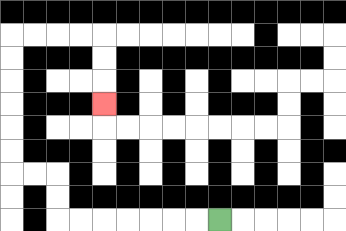{'start': '[9, 9]', 'end': '[4, 4]', 'path_directions': 'L,L,L,L,L,L,L,U,U,L,L,U,U,U,U,U,U,R,R,R,R,D,D,D', 'path_coordinates': '[[9, 9], [8, 9], [7, 9], [6, 9], [5, 9], [4, 9], [3, 9], [2, 9], [2, 8], [2, 7], [1, 7], [0, 7], [0, 6], [0, 5], [0, 4], [0, 3], [0, 2], [0, 1], [1, 1], [2, 1], [3, 1], [4, 1], [4, 2], [4, 3], [4, 4]]'}